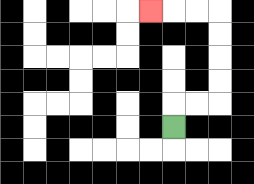{'start': '[7, 5]', 'end': '[6, 0]', 'path_directions': 'U,R,R,U,U,U,U,L,L,L', 'path_coordinates': '[[7, 5], [7, 4], [8, 4], [9, 4], [9, 3], [9, 2], [9, 1], [9, 0], [8, 0], [7, 0], [6, 0]]'}